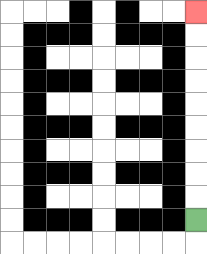{'start': '[8, 9]', 'end': '[8, 0]', 'path_directions': 'U,U,U,U,U,U,U,U,U', 'path_coordinates': '[[8, 9], [8, 8], [8, 7], [8, 6], [8, 5], [8, 4], [8, 3], [8, 2], [8, 1], [8, 0]]'}